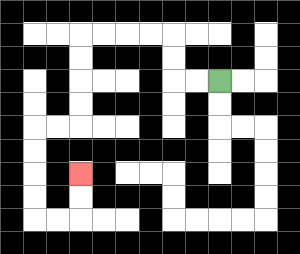{'start': '[9, 3]', 'end': '[3, 7]', 'path_directions': 'L,L,U,U,L,L,L,L,D,D,D,D,L,L,D,D,D,D,R,R,U,U', 'path_coordinates': '[[9, 3], [8, 3], [7, 3], [7, 2], [7, 1], [6, 1], [5, 1], [4, 1], [3, 1], [3, 2], [3, 3], [3, 4], [3, 5], [2, 5], [1, 5], [1, 6], [1, 7], [1, 8], [1, 9], [2, 9], [3, 9], [3, 8], [3, 7]]'}